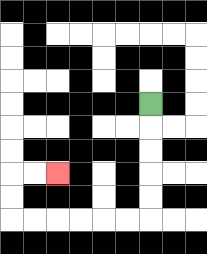{'start': '[6, 4]', 'end': '[2, 7]', 'path_directions': 'D,D,D,D,D,L,L,L,L,L,L,U,U,R,R', 'path_coordinates': '[[6, 4], [6, 5], [6, 6], [6, 7], [6, 8], [6, 9], [5, 9], [4, 9], [3, 9], [2, 9], [1, 9], [0, 9], [0, 8], [0, 7], [1, 7], [2, 7]]'}